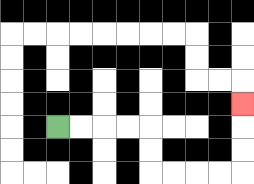{'start': '[2, 5]', 'end': '[10, 4]', 'path_directions': 'R,R,R,R,D,D,R,R,R,R,U,U,U', 'path_coordinates': '[[2, 5], [3, 5], [4, 5], [5, 5], [6, 5], [6, 6], [6, 7], [7, 7], [8, 7], [9, 7], [10, 7], [10, 6], [10, 5], [10, 4]]'}